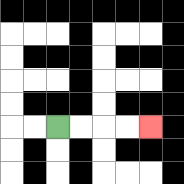{'start': '[2, 5]', 'end': '[6, 5]', 'path_directions': 'R,R,R,R', 'path_coordinates': '[[2, 5], [3, 5], [4, 5], [5, 5], [6, 5]]'}